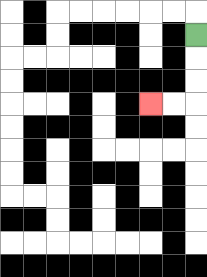{'start': '[8, 1]', 'end': '[6, 4]', 'path_directions': 'D,D,D,L,L', 'path_coordinates': '[[8, 1], [8, 2], [8, 3], [8, 4], [7, 4], [6, 4]]'}